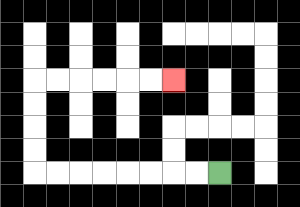{'start': '[9, 7]', 'end': '[7, 3]', 'path_directions': 'L,L,L,L,L,L,L,L,U,U,U,U,R,R,R,R,R,R', 'path_coordinates': '[[9, 7], [8, 7], [7, 7], [6, 7], [5, 7], [4, 7], [3, 7], [2, 7], [1, 7], [1, 6], [1, 5], [1, 4], [1, 3], [2, 3], [3, 3], [4, 3], [5, 3], [6, 3], [7, 3]]'}